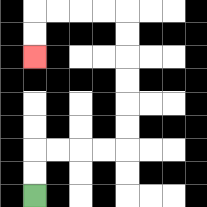{'start': '[1, 8]', 'end': '[1, 2]', 'path_directions': 'U,U,R,R,R,R,U,U,U,U,U,U,L,L,L,L,D,D', 'path_coordinates': '[[1, 8], [1, 7], [1, 6], [2, 6], [3, 6], [4, 6], [5, 6], [5, 5], [5, 4], [5, 3], [5, 2], [5, 1], [5, 0], [4, 0], [3, 0], [2, 0], [1, 0], [1, 1], [1, 2]]'}